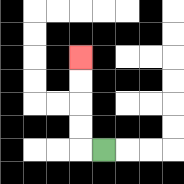{'start': '[4, 6]', 'end': '[3, 2]', 'path_directions': 'L,U,U,U,U', 'path_coordinates': '[[4, 6], [3, 6], [3, 5], [3, 4], [3, 3], [3, 2]]'}